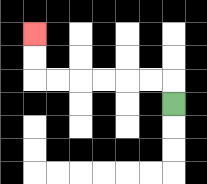{'start': '[7, 4]', 'end': '[1, 1]', 'path_directions': 'U,L,L,L,L,L,L,U,U', 'path_coordinates': '[[7, 4], [7, 3], [6, 3], [5, 3], [4, 3], [3, 3], [2, 3], [1, 3], [1, 2], [1, 1]]'}